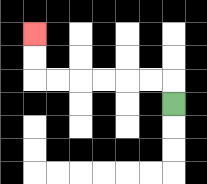{'start': '[7, 4]', 'end': '[1, 1]', 'path_directions': 'U,L,L,L,L,L,L,U,U', 'path_coordinates': '[[7, 4], [7, 3], [6, 3], [5, 3], [4, 3], [3, 3], [2, 3], [1, 3], [1, 2], [1, 1]]'}